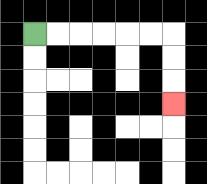{'start': '[1, 1]', 'end': '[7, 4]', 'path_directions': 'R,R,R,R,R,R,D,D,D', 'path_coordinates': '[[1, 1], [2, 1], [3, 1], [4, 1], [5, 1], [6, 1], [7, 1], [7, 2], [7, 3], [7, 4]]'}